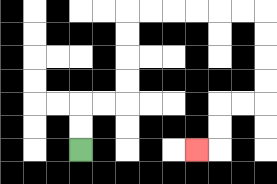{'start': '[3, 6]', 'end': '[8, 6]', 'path_directions': 'U,U,R,R,U,U,U,U,R,R,R,R,R,R,D,D,D,D,L,L,D,D,L', 'path_coordinates': '[[3, 6], [3, 5], [3, 4], [4, 4], [5, 4], [5, 3], [5, 2], [5, 1], [5, 0], [6, 0], [7, 0], [8, 0], [9, 0], [10, 0], [11, 0], [11, 1], [11, 2], [11, 3], [11, 4], [10, 4], [9, 4], [9, 5], [9, 6], [8, 6]]'}